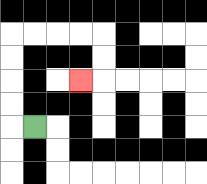{'start': '[1, 5]', 'end': '[3, 3]', 'path_directions': 'L,U,U,U,U,R,R,R,R,D,D,L', 'path_coordinates': '[[1, 5], [0, 5], [0, 4], [0, 3], [0, 2], [0, 1], [1, 1], [2, 1], [3, 1], [4, 1], [4, 2], [4, 3], [3, 3]]'}